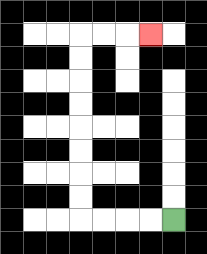{'start': '[7, 9]', 'end': '[6, 1]', 'path_directions': 'L,L,L,L,U,U,U,U,U,U,U,U,R,R,R', 'path_coordinates': '[[7, 9], [6, 9], [5, 9], [4, 9], [3, 9], [3, 8], [3, 7], [3, 6], [3, 5], [3, 4], [3, 3], [3, 2], [3, 1], [4, 1], [5, 1], [6, 1]]'}